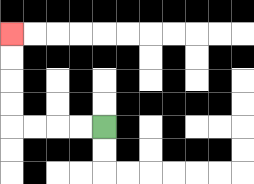{'start': '[4, 5]', 'end': '[0, 1]', 'path_directions': 'L,L,L,L,U,U,U,U', 'path_coordinates': '[[4, 5], [3, 5], [2, 5], [1, 5], [0, 5], [0, 4], [0, 3], [0, 2], [0, 1]]'}